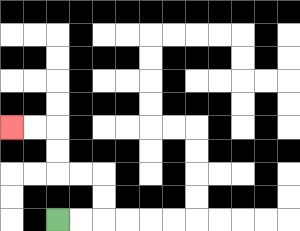{'start': '[2, 9]', 'end': '[0, 5]', 'path_directions': 'R,R,U,U,L,L,U,U,L,L', 'path_coordinates': '[[2, 9], [3, 9], [4, 9], [4, 8], [4, 7], [3, 7], [2, 7], [2, 6], [2, 5], [1, 5], [0, 5]]'}